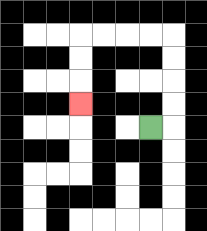{'start': '[6, 5]', 'end': '[3, 4]', 'path_directions': 'R,U,U,U,U,L,L,L,L,D,D,D', 'path_coordinates': '[[6, 5], [7, 5], [7, 4], [7, 3], [7, 2], [7, 1], [6, 1], [5, 1], [4, 1], [3, 1], [3, 2], [3, 3], [3, 4]]'}